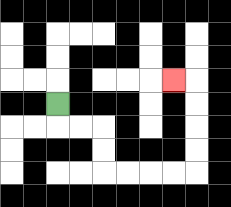{'start': '[2, 4]', 'end': '[7, 3]', 'path_directions': 'D,R,R,D,D,R,R,R,R,U,U,U,U,L', 'path_coordinates': '[[2, 4], [2, 5], [3, 5], [4, 5], [4, 6], [4, 7], [5, 7], [6, 7], [7, 7], [8, 7], [8, 6], [8, 5], [8, 4], [8, 3], [7, 3]]'}